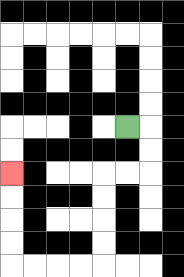{'start': '[5, 5]', 'end': '[0, 7]', 'path_directions': 'R,D,D,L,L,D,D,D,D,L,L,L,L,U,U,U,U', 'path_coordinates': '[[5, 5], [6, 5], [6, 6], [6, 7], [5, 7], [4, 7], [4, 8], [4, 9], [4, 10], [4, 11], [3, 11], [2, 11], [1, 11], [0, 11], [0, 10], [0, 9], [0, 8], [0, 7]]'}